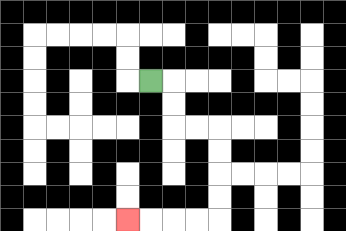{'start': '[6, 3]', 'end': '[5, 9]', 'path_directions': 'R,D,D,R,R,D,D,D,D,L,L,L,L', 'path_coordinates': '[[6, 3], [7, 3], [7, 4], [7, 5], [8, 5], [9, 5], [9, 6], [9, 7], [9, 8], [9, 9], [8, 9], [7, 9], [6, 9], [5, 9]]'}